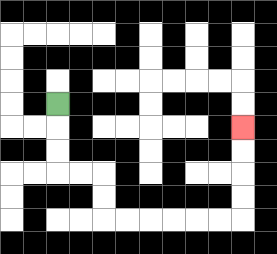{'start': '[2, 4]', 'end': '[10, 5]', 'path_directions': 'D,D,D,R,R,D,D,R,R,R,R,R,R,U,U,U,U', 'path_coordinates': '[[2, 4], [2, 5], [2, 6], [2, 7], [3, 7], [4, 7], [4, 8], [4, 9], [5, 9], [6, 9], [7, 9], [8, 9], [9, 9], [10, 9], [10, 8], [10, 7], [10, 6], [10, 5]]'}